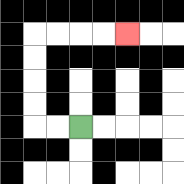{'start': '[3, 5]', 'end': '[5, 1]', 'path_directions': 'L,L,U,U,U,U,R,R,R,R', 'path_coordinates': '[[3, 5], [2, 5], [1, 5], [1, 4], [1, 3], [1, 2], [1, 1], [2, 1], [3, 1], [4, 1], [5, 1]]'}